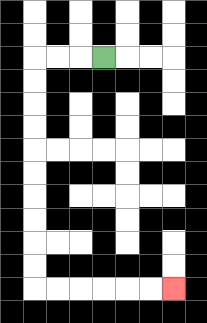{'start': '[4, 2]', 'end': '[7, 12]', 'path_directions': 'L,L,L,D,D,D,D,D,D,D,D,D,D,R,R,R,R,R,R', 'path_coordinates': '[[4, 2], [3, 2], [2, 2], [1, 2], [1, 3], [1, 4], [1, 5], [1, 6], [1, 7], [1, 8], [1, 9], [1, 10], [1, 11], [1, 12], [2, 12], [3, 12], [4, 12], [5, 12], [6, 12], [7, 12]]'}